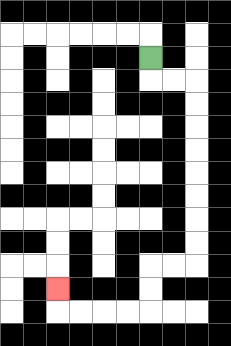{'start': '[6, 2]', 'end': '[2, 12]', 'path_directions': 'D,R,R,D,D,D,D,D,D,D,D,L,L,D,D,L,L,L,L,U', 'path_coordinates': '[[6, 2], [6, 3], [7, 3], [8, 3], [8, 4], [8, 5], [8, 6], [8, 7], [8, 8], [8, 9], [8, 10], [8, 11], [7, 11], [6, 11], [6, 12], [6, 13], [5, 13], [4, 13], [3, 13], [2, 13], [2, 12]]'}